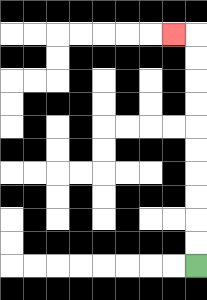{'start': '[8, 11]', 'end': '[7, 1]', 'path_directions': 'U,U,U,U,U,U,U,U,U,U,L', 'path_coordinates': '[[8, 11], [8, 10], [8, 9], [8, 8], [8, 7], [8, 6], [8, 5], [8, 4], [8, 3], [8, 2], [8, 1], [7, 1]]'}